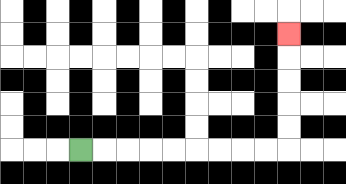{'start': '[3, 6]', 'end': '[12, 1]', 'path_directions': 'R,R,R,R,R,R,R,R,R,U,U,U,U,U', 'path_coordinates': '[[3, 6], [4, 6], [5, 6], [6, 6], [7, 6], [8, 6], [9, 6], [10, 6], [11, 6], [12, 6], [12, 5], [12, 4], [12, 3], [12, 2], [12, 1]]'}